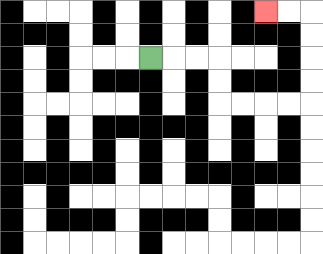{'start': '[6, 2]', 'end': '[11, 0]', 'path_directions': 'R,R,R,D,D,R,R,R,R,U,U,U,U,L,L', 'path_coordinates': '[[6, 2], [7, 2], [8, 2], [9, 2], [9, 3], [9, 4], [10, 4], [11, 4], [12, 4], [13, 4], [13, 3], [13, 2], [13, 1], [13, 0], [12, 0], [11, 0]]'}